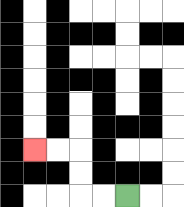{'start': '[5, 8]', 'end': '[1, 6]', 'path_directions': 'L,L,U,U,L,L', 'path_coordinates': '[[5, 8], [4, 8], [3, 8], [3, 7], [3, 6], [2, 6], [1, 6]]'}